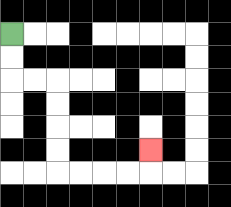{'start': '[0, 1]', 'end': '[6, 6]', 'path_directions': 'D,D,R,R,D,D,D,D,R,R,R,R,U', 'path_coordinates': '[[0, 1], [0, 2], [0, 3], [1, 3], [2, 3], [2, 4], [2, 5], [2, 6], [2, 7], [3, 7], [4, 7], [5, 7], [6, 7], [6, 6]]'}